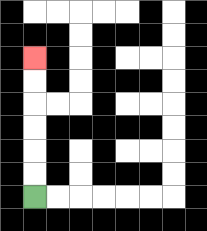{'start': '[1, 8]', 'end': '[1, 2]', 'path_directions': 'U,U,U,U,U,U', 'path_coordinates': '[[1, 8], [1, 7], [1, 6], [1, 5], [1, 4], [1, 3], [1, 2]]'}